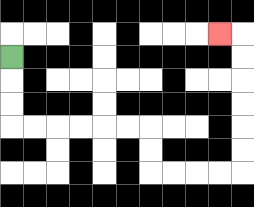{'start': '[0, 2]', 'end': '[9, 1]', 'path_directions': 'D,D,D,R,R,R,R,R,R,D,D,R,R,R,R,U,U,U,U,U,U,L', 'path_coordinates': '[[0, 2], [0, 3], [0, 4], [0, 5], [1, 5], [2, 5], [3, 5], [4, 5], [5, 5], [6, 5], [6, 6], [6, 7], [7, 7], [8, 7], [9, 7], [10, 7], [10, 6], [10, 5], [10, 4], [10, 3], [10, 2], [10, 1], [9, 1]]'}